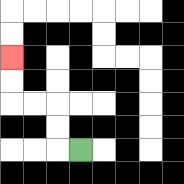{'start': '[3, 6]', 'end': '[0, 2]', 'path_directions': 'L,U,U,L,L,U,U', 'path_coordinates': '[[3, 6], [2, 6], [2, 5], [2, 4], [1, 4], [0, 4], [0, 3], [0, 2]]'}